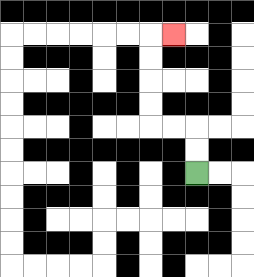{'start': '[8, 7]', 'end': '[7, 1]', 'path_directions': 'U,U,L,L,U,U,U,U,R', 'path_coordinates': '[[8, 7], [8, 6], [8, 5], [7, 5], [6, 5], [6, 4], [6, 3], [6, 2], [6, 1], [7, 1]]'}